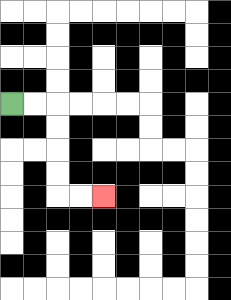{'start': '[0, 4]', 'end': '[4, 8]', 'path_directions': 'R,R,D,D,D,D,R,R', 'path_coordinates': '[[0, 4], [1, 4], [2, 4], [2, 5], [2, 6], [2, 7], [2, 8], [3, 8], [4, 8]]'}